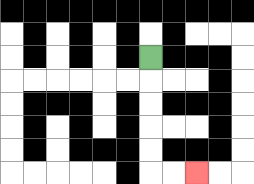{'start': '[6, 2]', 'end': '[8, 7]', 'path_directions': 'D,D,D,D,D,R,R', 'path_coordinates': '[[6, 2], [6, 3], [6, 4], [6, 5], [6, 6], [6, 7], [7, 7], [8, 7]]'}